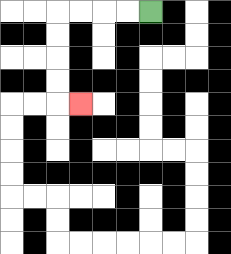{'start': '[6, 0]', 'end': '[3, 4]', 'path_directions': 'L,L,L,L,D,D,D,D,R', 'path_coordinates': '[[6, 0], [5, 0], [4, 0], [3, 0], [2, 0], [2, 1], [2, 2], [2, 3], [2, 4], [3, 4]]'}